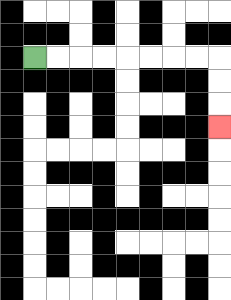{'start': '[1, 2]', 'end': '[9, 5]', 'path_directions': 'R,R,R,R,R,R,R,R,D,D,D', 'path_coordinates': '[[1, 2], [2, 2], [3, 2], [4, 2], [5, 2], [6, 2], [7, 2], [8, 2], [9, 2], [9, 3], [9, 4], [9, 5]]'}